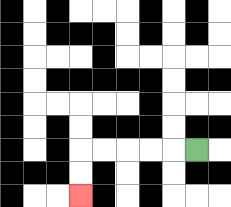{'start': '[8, 6]', 'end': '[3, 8]', 'path_directions': 'L,L,L,L,L,D,D', 'path_coordinates': '[[8, 6], [7, 6], [6, 6], [5, 6], [4, 6], [3, 6], [3, 7], [3, 8]]'}